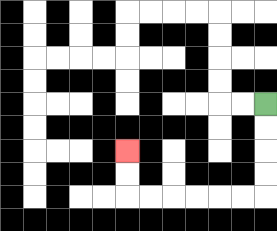{'start': '[11, 4]', 'end': '[5, 6]', 'path_directions': 'D,D,D,D,L,L,L,L,L,L,U,U', 'path_coordinates': '[[11, 4], [11, 5], [11, 6], [11, 7], [11, 8], [10, 8], [9, 8], [8, 8], [7, 8], [6, 8], [5, 8], [5, 7], [5, 6]]'}